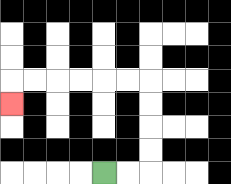{'start': '[4, 7]', 'end': '[0, 4]', 'path_directions': 'R,R,U,U,U,U,L,L,L,L,L,L,D', 'path_coordinates': '[[4, 7], [5, 7], [6, 7], [6, 6], [6, 5], [6, 4], [6, 3], [5, 3], [4, 3], [3, 3], [2, 3], [1, 3], [0, 3], [0, 4]]'}